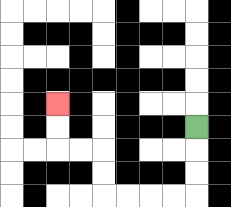{'start': '[8, 5]', 'end': '[2, 4]', 'path_directions': 'D,D,D,L,L,L,L,U,U,L,L,U,U', 'path_coordinates': '[[8, 5], [8, 6], [8, 7], [8, 8], [7, 8], [6, 8], [5, 8], [4, 8], [4, 7], [4, 6], [3, 6], [2, 6], [2, 5], [2, 4]]'}